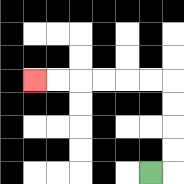{'start': '[6, 7]', 'end': '[1, 3]', 'path_directions': 'R,U,U,U,U,L,L,L,L,L,L', 'path_coordinates': '[[6, 7], [7, 7], [7, 6], [7, 5], [7, 4], [7, 3], [6, 3], [5, 3], [4, 3], [3, 3], [2, 3], [1, 3]]'}